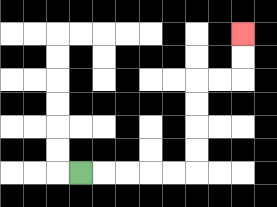{'start': '[3, 7]', 'end': '[10, 1]', 'path_directions': 'R,R,R,R,R,U,U,U,U,R,R,U,U', 'path_coordinates': '[[3, 7], [4, 7], [5, 7], [6, 7], [7, 7], [8, 7], [8, 6], [8, 5], [8, 4], [8, 3], [9, 3], [10, 3], [10, 2], [10, 1]]'}